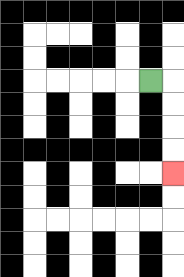{'start': '[6, 3]', 'end': '[7, 7]', 'path_directions': 'R,D,D,D,D', 'path_coordinates': '[[6, 3], [7, 3], [7, 4], [7, 5], [7, 6], [7, 7]]'}